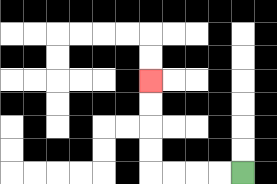{'start': '[10, 7]', 'end': '[6, 3]', 'path_directions': 'L,L,L,L,U,U,U,U', 'path_coordinates': '[[10, 7], [9, 7], [8, 7], [7, 7], [6, 7], [6, 6], [6, 5], [6, 4], [6, 3]]'}